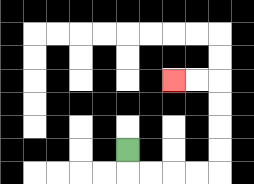{'start': '[5, 6]', 'end': '[7, 3]', 'path_directions': 'D,R,R,R,R,U,U,U,U,L,L', 'path_coordinates': '[[5, 6], [5, 7], [6, 7], [7, 7], [8, 7], [9, 7], [9, 6], [9, 5], [9, 4], [9, 3], [8, 3], [7, 3]]'}